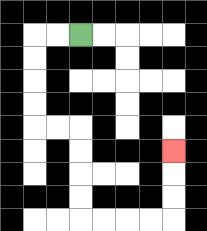{'start': '[3, 1]', 'end': '[7, 6]', 'path_directions': 'L,L,D,D,D,D,R,R,D,D,D,D,R,R,R,R,U,U,U', 'path_coordinates': '[[3, 1], [2, 1], [1, 1], [1, 2], [1, 3], [1, 4], [1, 5], [2, 5], [3, 5], [3, 6], [3, 7], [3, 8], [3, 9], [4, 9], [5, 9], [6, 9], [7, 9], [7, 8], [7, 7], [7, 6]]'}